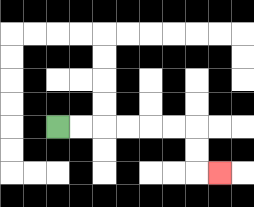{'start': '[2, 5]', 'end': '[9, 7]', 'path_directions': 'R,R,R,R,R,R,D,D,R', 'path_coordinates': '[[2, 5], [3, 5], [4, 5], [5, 5], [6, 5], [7, 5], [8, 5], [8, 6], [8, 7], [9, 7]]'}